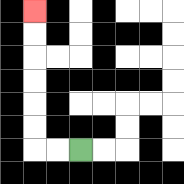{'start': '[3, 6]', 'end': '[1, 0]', 'path_directions': 'L,L,U,U,U,U,U,U', 'path_coordinates': '[[3, 6], [2, 6], [1, 6], [1, 5], [1, 4], [1, 3], [1, 2], [1, 1], [1, 0]]'}